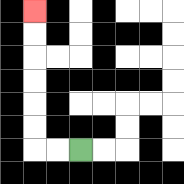{'start': '[3, 6]', 'end': '[1, 0]', 'path_directions': 'L,L,U,U,U,U,U,U', 'path_coordinates': '[[3, 6], [2, 6], [1, 6], [1, 5], [1, 4], [1, 3], [1, 2], [1, 1], [1, 0]]'}